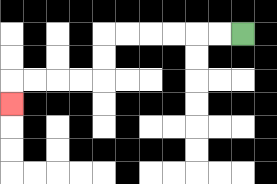{'start': '[10, 1]', 'end': '[0, 4]', 'path_directions': 'L,L,L,L,L,L,D,D,L,L,L,L,D', 'path_coordinates': '[[10, 1], [9, 1], [8, 1], [7, 1], [6, 1], [5, 1], [4, 1], [4, 2], [4, 3], [3, 3], [2, 3], [1, 3], [0, 3], [0, 4]]'}